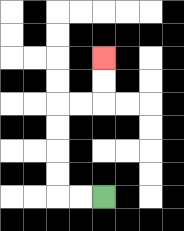{'start': '[4, 8]', 'end': '[4, 2]', 'path_directions': 'L,L,U,U,U,U,R,R,U,U', 'path_coordinates': '[[4, 8], [3, 8], [2, 8], [2, 7], [2, 6], [2, 5], [2, 4], [3, 4], [4, 4], [4, 3], [4, 2]]'}